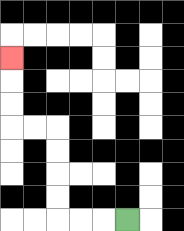{'start': '[5, 9]', 'end': '[0, 2]', 'path_directions': 'L,L,L,U,U,U,U,L,L,U,U,U', 'path_coordinates': '[[5, 9], [4, 9], [3, 9], [2, 9], [2, 8], [2, 7], [2, 6], [2, 5], [1, 5], [0, 5], [0, 4], [0, 3], [0, 2]]'}